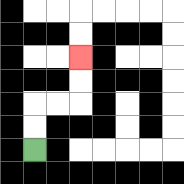{'start': '[1, 6]', 'end': '[3, 2]', 'path_directions': 'U,U,R,R,U,U', 'path_coordinates': '[[1, 6], [1, 5], [1, 4], [2, 4], [3, 4], [3, 3], [3, 2]]'}